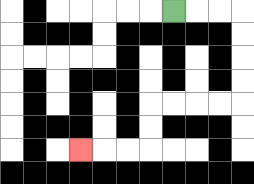{'start': '[7, 0]', 'end': '[3, 6]', 'path_directions': 'R,R,R,D,D,D,D,L,L,L,L,D,D,L,L,L', 'path_coordinates': '[[7, 0], [8, 0], [9, 0], [10, 0], [10, 1], [10, 2], [10, 3], [10, 4], [9, 4], [8, 4], [7, 4], [6, 4], [6, 5], [6, 6], [5, 6], [4, 6], [3, 6]]'}